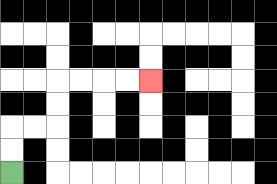{'start': '[0, 7]', 'end': '[6, 3]', 'path_directions': 'U,U,R,R,U,U,R,R,R,R', 'path_coordinates': '[[0, 7], [0, 6], [0, 5], [1, 5], [2, 5], [2, 4], [2, 3], [3, 3], [4, 3], [5, 3], [6, 3]]'}